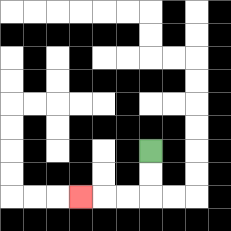{'start': '[6, 6]', 'end': '[3, 8]', 'path_directions': 'D,D,L,L,L', 'path_coordinates': '[[6, 6], [6, 7], [6, 8], [5, 8], [4, 8], [3, 8]]'}